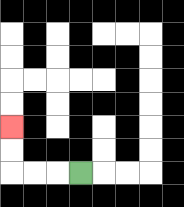{'start': '[3, 7]', 'end': '[0, 5]', 'path_directions': 'L,L,L,U,U', 'path_coordinates': '[[3, 7], [2, 7], [1, 7], [0, 7], [0, 6], [0, 5]]'}